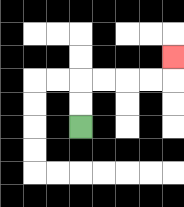{'start': '[3, 5]', 'end': '[7, 2]', 'path_directions': 'U,U,R,R,R,R,U', 'path_coordinates': '[[3, 5], [3, 4], [3, 3], [4, 3], [5, 3], [6, 3], [7, 3], [7, 2]]'}